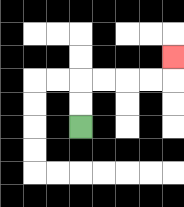{'start': '[3, 5]', 'end': '[7, 2]', 'path_directions': 'U,U,R,R,R,R,U', 'path_coordinates': '[[3, 5], [3, 4], [3, 3], [4, 3], [5, 3], [6, 3], [7, 3], [7, 2]]'}